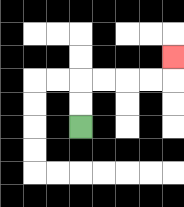{'start': '[3, 5]', 'end': '[7, 2]', 'path_directions': 'U,U,R,R,R,R,U', 'path_coordinates': '[[3, 5], [3, 4], [3, 3], [4, 3], [5, 3], [6, 3], [7, 3], [7, 2]]'}